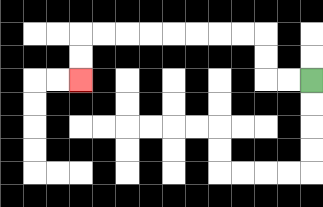{'start': '[13, 3]', 'end': '[3, 3]', 'path_directions': 'L,L,U,U,L,L,L,L,L,L,L,L,D,D', 'path_coordinates': '[[13, 3], [12, 3], [11, 3], [11, 2], [11, 1], [10, 1], [9, 1], [8, 1], [7, 1], [6, 1], [5, 1], [4, 1], [3, 1], [3, 2], [3, 3]]'}